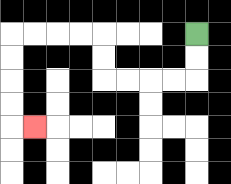{'start': '[8, 1]', 'end': '[1, 5]', 'path_directions': 'D,D,L,L,L,L,U,U,L,L,L,L,D,D,D,D,R', 'path_coordinates': '[[8, 1], [8, 2], [8, 3], [7, 3], [6, 3], [5, 3], [4, 3], [4, 2], [4, 1], [3, 1], [2, 1], [1, 1], [0, 1], [0, 2], [0, 3], [0, 4], [0, 5], [1, 5]]'}